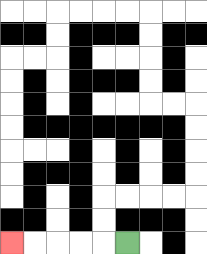{'start': '[5, 10]', 'end': '[0, 10]', 'path_directions': 'L,L,L,L,L', 'path_coordinates': '[[5, 10], [4, 10], [3, 10], [2, 10], [1, 10], [0, 10]]'}